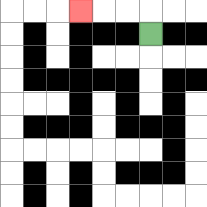{'start': '[6, 1]', 'end': '[3, 0]', 'path_directions': 'U,L,L,L', 'path_coordinates': '[[6, 1], [6, 0], [5, 0], [4, 0], [3, 0]]'}